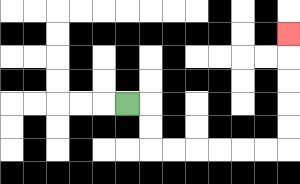{'start': '[5, 4]', 'end': '[12, 1]', 'path_directions': 'R,D,D,R,R,R,R,R,R,U,U,U,U,U', 'path_coordinates': '[[5, 4], [6, 4], [6, 5], [6, 6], [7, 6], [8, 6], [9, 6], [10, 6], [11, 6], [12, 6], [12, 5], [12, 4], [12, 3], [12, 2], [12, 1]]'}